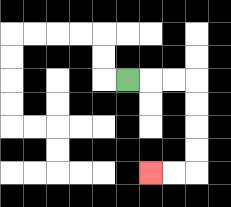{'start': '[5, 3]', 'end': '[6, 7]', 'path_directions': 'R,R,R,D,D,D,D,L,L', 'path_coordinates': '[[5, 3], [6, 3], [7, 3], [8, 3], [8, 4], [8, 5], [8, 6], [8, 7], [7, 7], [6, 7]]'}